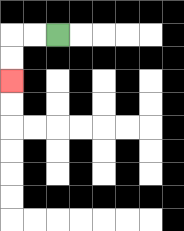{'start': '[2, 1]', 'end': '[0, 3]', 'path_directions': 'L,L,D,D', 'path_coordinates': '[[2, 1], [1, 1], [0, 1], [0, 2], [0, 3]]'}